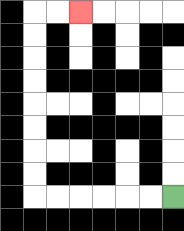{'start': '[7, 8]', 'end': '[3, 0]', 'path_directions': 'L,L,L,L,L,L,U,U,U,U,U,U,U,U,R,R', 'path_coordinates': '[[7, 8], [6, 8], [5, 8], [4, 8], [3, 8], [2, 8], [1, 8], [1, 7], [1, 6], [1, 5], [1, 4], [1, 3], [1, 2], [1, 1], [1, 0], [2, 0], [3, 0]]'}